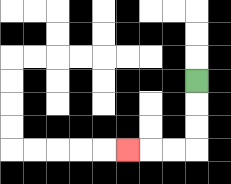{'start': '[8, 3]', 'end': '[5, 6]', 'path_directions': 'D,D,D,L,L,L', 'path_coordinates': '[[8, 3], [8, 4], [8, 5], [8, 6], [7, 6], [6, 6], [5, 6]]'}